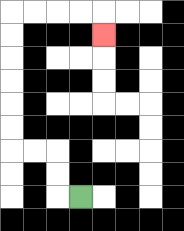{'start': '[3, 8]', 'end': '[4, 1]', 'path_directions': 'L,U,U,L,L,U,U,U,U,U,U,R,R,R,R,D', 'path_coordinates': '[[3, 8], [2, 8], [2, 7], [2, 6], [1, 6], [0, 6], [0, 5], [0, 4], [0, 3], [0, 2], [0, 1], [0, 0], [1, 0], [2, 0], [3, 0], [4, 0], [4, 1]]'}